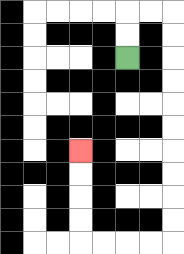{'start': '[5, 2]', 'end': '[3, 6]', 'path_directions': 'U,U,R,R,D,D,D,D,D,D,D,D,D,D,L,L,L,L,U,U,U,U', 'path_coordinates': '[[5, 2], [5, 1], [5, 0], [6, 0], [7, 0], [7, 1], [7, 2], [7, 3], [7, 4], [7, 5], [7, 6], [7, 7], [7, 8], [7, 9], [7, 10], [6, 10], [5, 10], [4, 10], [3, 10], [3, 9], [3, 8], [3, 7], [3, 6]]'}